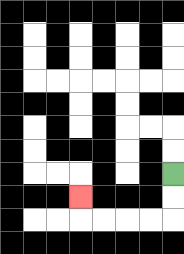{'start': '[7, 7]', 'end': '[3, 8]', 'path_directions': 'D,D,L,L,L,L,U', 'path_coordinates': '[[7, 7], [7, 8], [7, 9], [6, 9], [5, 9], [4, 9], [3, 9], [3, 8]]'}